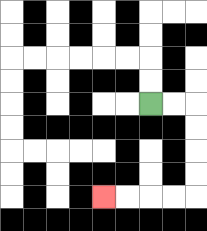{'start': '[6, 4]', 'end': '[4, 8]', 'path_directions': 'R,R,D,D,D,D,L,L,L,L', 'path_coordinates': '[[6, 4], [7, 4], [8, 4], [8, 5], [8, 6], [8, 7], [8, 8], [7, 8], [6, 8], [5, 8], [4, 8]]'}